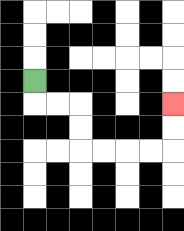{'start': '[1, 3]', 'end': '[7, 4]', 'path_directions': 'D,R,R,D,D,R,R,R,R,U,U', 'path_coordinates': '[[1, 3], [1, 4], [2, 4], [3, 4], [3, 5], [3, 6], [4, 6], [5, 6], [6, 6], [7, 6], [7, 5], [7, 4]]'}